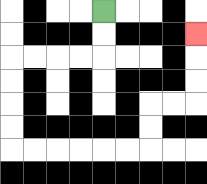{'start': '[4, 0]', 'end': '[8, 1]', 'path_directions': 'D,D,L,L,L,L,D,D,D,D,R,R,R,R,R,R,U,U,R,R,U,U,U', 'path_coordinates': '[[4, 0], [4, 1], [4, 2], [3, 2], [2, 2], [1, 2], [0, 2], [0, 3], [0, 4], [0, 5], [0, 6], [1, 6], [2, 6], [3, 6], [4, 6], [5, 6], [6, 6], [6, 5], [6, 4], [7, 4], [8, 4], [8, 3], [8, 2], [8, 1]]'}